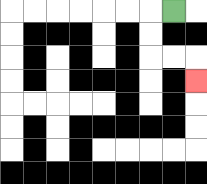{'start': '[7, 0]', 'end': '[8, 3]', 'path_directions': 'L,D,D,R,R,D', 'path_coordinates': '[[7, 0], [6, 0], [6, 1], [6, 2], [7, 2], [8, 2], [8, 3]]'}